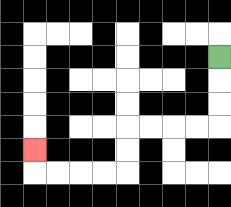{'start': '[9, 2]', 'end': '[1, 6]', 'path_directions': 'D,D,D,L,L,L,L,D,D,L,L,L,L,U', 'path_coordinates': '[[9, 2], [9, 3], [9, 4], [9, 5], [8, 5], [7, 5], [6, 5], [5, 5], [5, 6], [5, 7], [4, 7], [3, 7], [2, 7], [1, 7], [1, 6]]'}